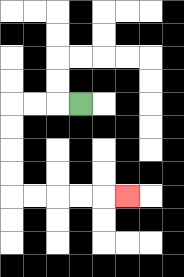{'start': '[3, 4]', 'end': '[5, 8]', 'path_directions': 'L,L,L,D,D,D,D,R,R,R,R,R', 'path_coordinates': '[[3, 4], [2, 4], [1, 4], [0, 4], [0, 5], [0, 6], [0, 7], [0, 8], [1, 8], [2, 8], [3, 8], [4, 8], [5, 8]]'}